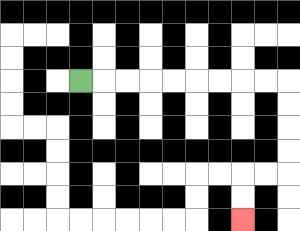{'start': '[3, 3]', 'end': '[10, 9]', 'path_directions': 'R,R,R,R,R,R,R,R,R,D,D,D,D,L,L,D,D', 'path_coordinates': '[[3, 3], [4, 3], [5, 3], [6, 3], [7, 3], [8, 3], [9, 3], [10, 3], [11, 3], [12, 3], [12, 4], [12, 5], [12, 6], [12, 7], [11, 7], [10, 7], [10, 8], [10, 9]]'}